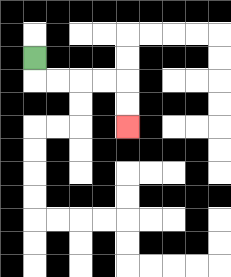{'start': '[1, 2]', 'end': '[5, 5]', 'path_directions': 'D,R,R,R,R,D,D', 'path_coordinates': '[[1, 2], [1, 3], [2, 3], [3, 3], [4, 3], [5, 3], [5, 4], [5, 5]]'}